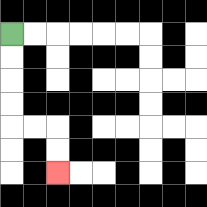{'start': '[0, 1]', 'end': '[2, 7]', 'path_directions': 'D,D,D,D,R,R,D,D', 'path_coordinates': '[[0, 1], [0, 2], [0, 3], [0, 4], [0, 5], [1, 5], [2, 5], [2, 6], [2, 7]]'}